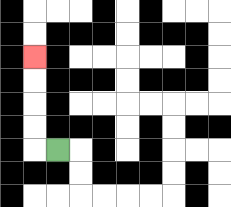{'start': '[2, 6]', 'end': '[1, 2]', 'path_directions': 'L,U,U,U,U', 'path_coordinates': '[[2, 6], [1, 6], [1, 5], [1, 4], [1, 3], [1, 2]]'}